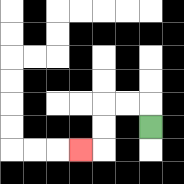{'start': '[6, 5]', 'end': '[3, 6]', 'path_directions': 'U,L,L,D,D,L', 'path_coordinates': '[[6, 5], [6, 4], [5, 4], [4, 4], [4, 5], [4, 6], [3, 6]]'}